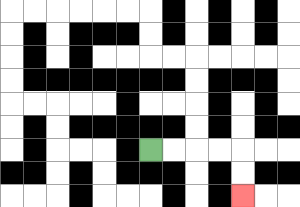{'start': '[6, 6]', 'end': '[10, 8]', 'path_directions': 'R,R,R,R,D,D', 'path_coordinates': '[[6, 6], [7, 6], [8, 6], [9, 6], [10, 6], [10, 7], [10, 8]]'}